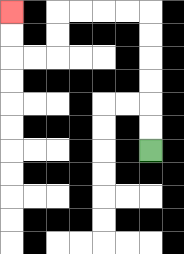{'start': '[6, 6]', 'end': '[0, 0]', 'path_directions': 'U,U,U,U,U,U,L,L,L,L,D,D,L,L,U,U', 'path_coordinates': '[[6, 6], [6, 5], [6, 4], [6, 3], [6, 2], [6, 1], [6, 0], [5, 0], [4, 0], [3, 0], [2, 0], [2, 1], [2, 2], [1, 2], [0, 2], [0, 1], [0, 0]]'}